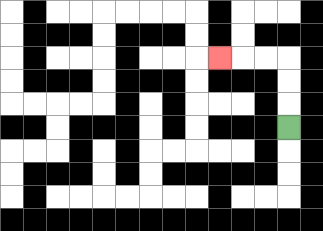{'start': '[12, 5]', 'end': '[9, 2]', 'path_directions': 'U,U,U,L,L,L', 'path_coordinates': '[[12, 5], [12, 4], [12, 3], [12, 2], [11, 2], [10, 2], [9, 2]]'}